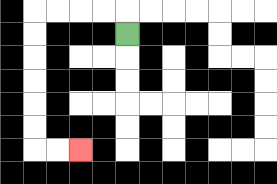{'start': '[5, 1]', 'end': '[3, 6]', 'path_directions': 'U,L,L,L,L,D,D,D,D,D,D,R,R', 'path_coordinates': '[[5, 1], [5, 0], [4, 0], [3, 0], [2, 0], [1, 0], [1, 1], [1, 2], [1, 3], [1, 4], [1, 5], [1, 6], [2, 6], [3, 6]]'}